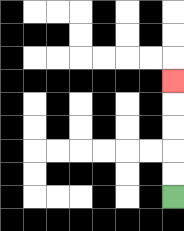{'start': '[7, 8]', 'end': '[7, 3]', 'path_directions': 'U,U,U,U,U', 'path_coordinates': '[[7, 8], [7, 7], [7, 6], [7, 5], [7, 4], [7, 3]]'}